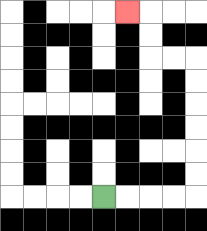{'start': '[4, 8]', 'end': '[5, 0]', 'path_directions': 'R,R,R,R,U,U,U,U,U,U,L,L,U,U,L', 'path_coordinates': '[[4, 8], [5, 8], [6, 8], [7, 8], [8, 8], [8, 7], [8, 6], [8, 5], [8, 4], [8, 3], [8, 2], [7, 2], [6, 2], [6, 1], [6, 0], [5, 0]]'}